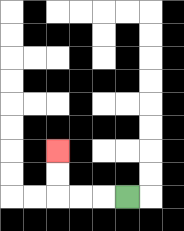{'start': '[5, 8]', 'end': '[2, 6]', 'path_directions': 'L,L,L,U,U', 'path_coordinates': '[[5, 8], [4, 8], [3, 8], [2, 8], [2, 7], [2, 6]]'}